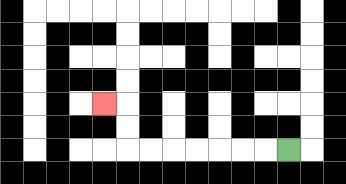{'start': '[12, 6]', 'end': '[4, 4]', 'path_directions': 'L,L,L,L,L,L,L,U,U,L', 'path_coordinates': '[[12, 6], [11, 6], [10, 6], [9, 6], [8, 6], [7, 6], [6, 6], [5, 6], [5, 5], [5, 4], [4, 4]]'}